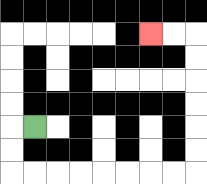{'start': '[1, 5]', 'end': '[6, 1]', 'path_directions': 'L,D,D,R,R,R,R,R,R,R,R,U,U,U,U,U,U,L,L', 'path_coordinates': '[[1, 5], [0, 5], [0, 6], [0, 7], [1, 7], [2, 7], [3, 7], [4, 7], [5, 7], [6, 7], [7, 7], [8, 7], [8, 6], [8, 5], [8, 4], [8, 3], [8, 2], [8, 1], [7, 1], [6, 1]]'}